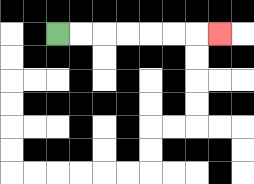{'start': '[2, 1]', 'end': '[9, 1]', 'path_directions': 'R,R,R,R,R,R,R', 'path_coordinates': '[[2, 1], [3, 1], [4, 1], [5, 1], [6, 1], [7, 1], [8, 1], [9, 1]]'}